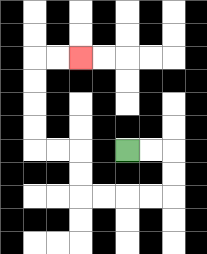{'start': '[5, 6]', 'end': '[3, 2]', 'path_directions': 'R,R,D,D,L,L,L,L,U,U,L,L,U,U,U,U,R,R', 'path_coordinates': '[[5, 6], [6, 6], [7, 6], [7, 7], [7, 8], [6, 8], [5, 8], [4, 8], [3, 8], [3, 7], [3, 6], [2, 6], [1, 6], [1, 5], [1, 4], [1, 3], [1, 2], [2, 2], [3, 2]]'}